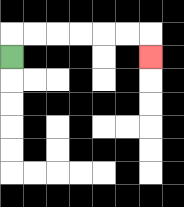{'start': '[0, 2]', 'end': '[6, 2]', 'path_directions': 'U,R,R,R,R,R,R,D', 'path_coordinates': '[[0, 2], [0, 1], [1, 1], [2, 1], [3, 1], [4, 1], [5, 1], [6, 1], [6, 2]]'}